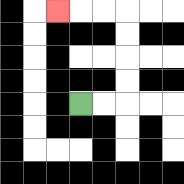{'start': '[3, 4]', 'end': '[2, 0]', 'path_directions': 'R,R,U,U,U,U,L,L,L', 'path_coordinates': '[[3, 4], [4, 4], [5, 4], [5, 3], [5, 2], [5, 1], [5, 0], [4, 0], [3, 0], [2, 0]]'}